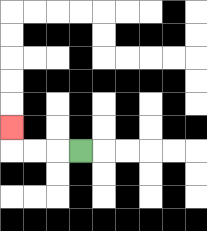{'start': '[3, 6]', 'end': '[0, 5]', 'path_directions': 'L,L,L,U', 'path_coordinates': '[[3, 6], [2, 6], [1, 6], [0, 6], [0, 5]]'}